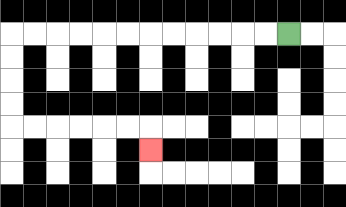{'start': '[12, 1]', 'end': '[6, 6]', 'path_directions': 'L,L,L,L,L,L,L,L,L,L,L,L,D,D,D,D,R,R,R,R,R,R,D', 'path_coordinates': '[[12, 1], [11, 1], [10, 1], [9, 1], [8, 1], [7, 1], [6, 1], [5, 1], [4, 1], [3, 1], [2, 1], [1, 1], [0, 1], [0, 2], [0, 3], [0, 4], [0, 5], [1, 5], [2, 5], [3, 5], [4, 5], [5, 5], [6, 5], [6, 6]]'}